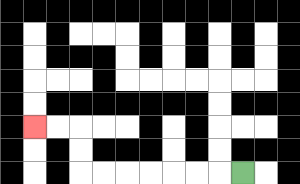{'start': '[10, 7]', 'end': '[1, 5]', 'path_directions': 'L,L,L,L,L,L,L,U,U,L,L', 'path_coordinates': '[[10, 7], [9, 7], [8, 7], [7, 7], [6, 7], [5, 7], [4, 7], [3, 7], [3, 6], [3, 5], [2, 5], [1, 5]]'}